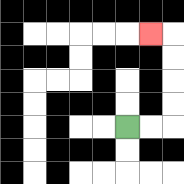{'start': '[5, 5]', 'end': '[6, 1]', 'path_directions': 'R,R,U,U,U,U,L', 'path_coordinates': '[[5, 5], [6, 5], [7, 5], [7, 4], [7, 3], [7, 2], [7, 1], [6, 1]]'}